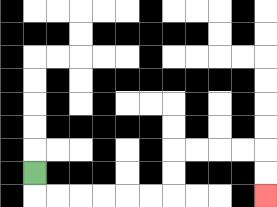{'start': '[1, 7]', 'end': '[11, 8]', 'path_directions': 'D,R,R,R,R,R,R,U,U,R,R,R,R,D,D', 'path_coordinates': '[[1, 7], [1, 8], [2, 8], [3, 8], [4, 8], [5, 8], [6, 8], [7, 8], [7, 7], [7, 6], [8, 6], [9, 6], [10, 6], [11, 6], [11, 7], [11, 8]]'}